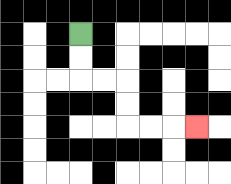{'start': '[3, 1]', 'end': '[8, 5]', 'path_directions': 'D,D,R,R,D,D,R,R,R', 'path_coordinates': '[[3, 1], [3, 2], [3, 3], [4, 3], [5, 3], [5, 4], [5, 5], [6, 5], [7, 5], [8, 5]]'}